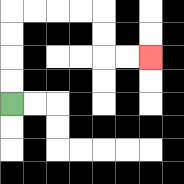{'start': '[0, 4]', 'end': '[6, 2]', 'path_directions': 'U,U,U,U,R,R,R,R,D,D,R,R', 'path_coordinates': '[[0, 4], [0, 3], [0, 2], [0, 1], [0, 0], [1, 0], [2, 0], [3, 0], [4, 0], [4, 1], [4, 2], [5, 2], [6, 2]]'}